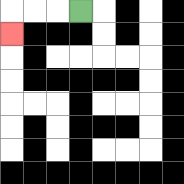{'start': '[3, 0]', 'end': '[0, 1]', 'path_directions': 'L,L,L,D', 'path_coordinates': '[[3, 0], [2, 0], [1, 0], [0, 0], [0, 1]]'}